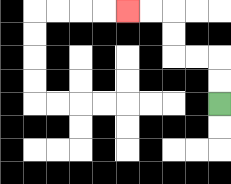{'start': '[9, 4]', 'end': '[5, 0]', 'path_directions': 'U,U,L,L,U,U,L,L', 'path_coordinates': '[[9, 4], [9, 3], [9, 2], [8, 2], [7, 2], [7, 1], [7, 0], [6, 0], [5, 0]]'}